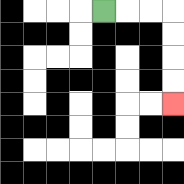{'start': '[4, 0]', 'end': '[7, 4]', 'path_directions': 'R,R,R,D,D,D,D', 'path_coordinates': '[[4, 0], [5, 0], [6, 0], [7, 0], [7, 1], [7, 2], [7, 3], [7, 4]]'}